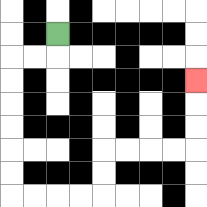{'start': '[2, 1]', 'end': '[8, 3]', 'path_directions': 'D,L,L,D,D,D,D,D,D,R,R,R,R,U,U,R,R,R,R,U,U,U', 'path_coordinates': '[[2, 1], [2, 2], [1, 2], [0, 2], [0, 3], [0, 4], [0, 5], [0, 6], [0, 7], [0, 8], [1, 8], [2, 8], [3, 8], [4, 8], [4, 7], [4, 6], [5, 6], [6, 6], [7, 6], [8, 6], [8, 5], [8, 4], [8, 3]]'}